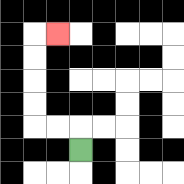{'start': '[3, 6]', 'end': '[2, 1]', 'path_directions': 'U,L,L,U,U,U,U,R', 'path_coordinates': '[[3, 6], [3, 5], [2, 5], [1, 5], [1, 4], [1, 3], [1, 2], [1, 1], [2, 1]]'}